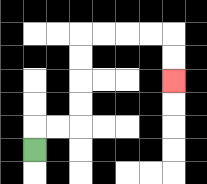{'start': '[1, 6]', 'end': '[7, 3]', 'path_directions': 'U,R,R,U,U,U,U,R,R,R,R,D,D', 'path_coordinates': '[[1, 6], [1, 5], [2, 5], [3, 5], [3, 4], [3, 3], [3, 2], [3, 1], [4, 1], [5, 1], [6, 1], [7, 1], [7, 2], [7, 3]]'}